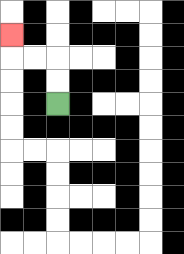{'start': '[2, 4]', 'end': '[0, 1]', 'path_directions': 'U,U,L,L,U', 'path_coordinates': '[[2, 4], [2, 3], [2, 2], [1, 2], [0, 2], [0, 1]]'}